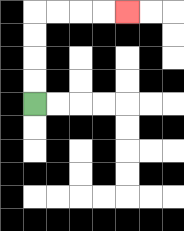{'start': '[1, 4]', 'end': '[5, 0]', 'path_directions': 'U,U,U,U,R,R,R,R', 'path_coordinates': '[[1, 4], [1, 3], [1, 2], [1, 1], [1, 0], [2, 0], [3, 0], [4, 0], [5, 0]]'}